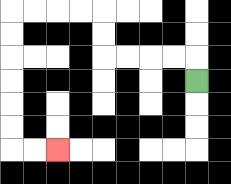{'start': '[8, 3]', 'end': '[2, 6]', 'path_directions': 'U,L,L,L,L,U,U,L,L,L,L,D,D,D,D,D,D,R,R', 'path_coordinates': '[[8, 3], [8, 2], [7, 2], [6, 2], [5, 2], [4, 2], [4, 1], [4, 0], [3, 0], [2, 0], [1, 0], [0, 0], [0, 1], [0, 2], [0, 3], [0, 4], [0, 5], [0, 6], [1, 6], [2, 6]]'}